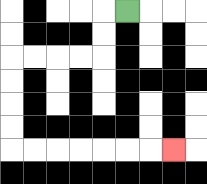{'start': '[5, 0]', 'end': '[7, 6]', 'path_directions': 'L,D,D,L,L,L,L,D,D,D,D,R,R,R,R,R,R,R', 'path_coordinates': '[[5, 0], [4, 0], [4, 1], [4, 2], [3, 2], [2, 2], [1, 2], [0, 2], [0, 3], [0, 4], [0, 5], [0, 6], [1, 6], [2, 6], [3, 6], [4, 6], [5, 6], [6, 6], [7, 6]]'}